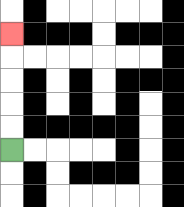{'start': '[0, 6]', 'end': '[0, 1]', 'path_directions': 'U,U,U,U,U', 'path_coordinates': '[[0, 6], [0, 5], [0, 4], [0, 3], [0, 2], [0, 1]]'}